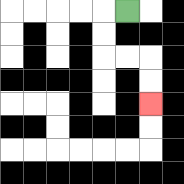{'start': '[5, 0]', 'end': '[6, 4]', 'path_directions': 'L,D,D,R,R,D,D', 'path_coordinates': '[[5, 0], [4, 0], [4, 1], [4, 2], [5, 2], [6, 2], [6, 3], [6, 4]]'}